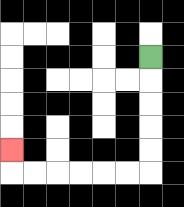{'start': '[6, 2]', 'end': '[0, 6]', 'path_directions': 'D,D,D,D,D,L,L,L,L,L,L,U', 'path_coordinates': '[[6, 2], [6, 3], [6, 4], [6, 5], [6, 6], [6, 7], [5, 7], [4, 7], [3, 7], [2, 7], [1, 7], [0, 7], [0, 6]]'}